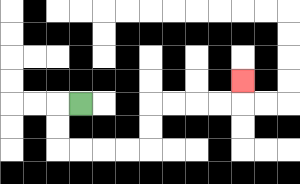{'start': '[3, 4]', 'end': '[10, 3]', 'path_directions': 'L,D,D,R,R,R,R,U,U,R,R,R,R,U', 'path_coordinates': '[[3, 4], [2, 4], [2, 5], [2, 6], [3, 6], [4, 6], [5, 6], [6, 6], [6, 5], [6, 4], [7, 4], [8, 4], [9, 4], [10, 4], [10, 3]]'}